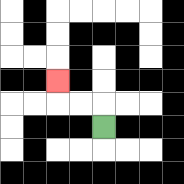{'start': '[4, 5]', 'end': '[2, 3]', 'path_directions': 'U,L,L,U', 'path_coordinates': '[[4, 5], [4, 4], [3, 4], [2, 4], [2, 3]]'}